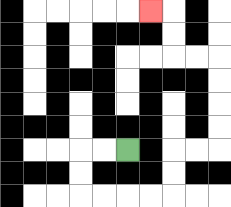{'start': '[5, 6]', 'end': '[6, 0]', 'path_directions': 'L,L,D,D,R,R,R,R,U,U,R,R,U,U,U,U,L,L,U,U,L', 'path_coordinates': '[[5, 6], [4, 6], [3, 6], [3, 7], [3, 8], [4, 8], [5, 8], [6, 8], [7, 8], [7, 7], [7, 6], [8, 6], [9, 6], [9, 5], [9, 4], [9, 3], [9, 2], [8, 2], [7, 2], [7, 1], [7, 0], [6, 0]]'}